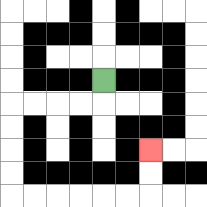{'start': '[4, 3]', 'end': '[6, 6]', 'path_directions': 'D,L,L,L,L,D,D,D,D,R,R,R,R,R,R,U,U', 'path_coordinates': '[[4, 3], [4, 4], [3, 4], [2, 4], [1, 4], [0, 4], [0, 5], [0, 6], [0, 7], [0, 8], [1, 8], [2, 8], [3, 8], [4, 8], [5, 8], [6, 8], [6, 7], [6, 6]]'}